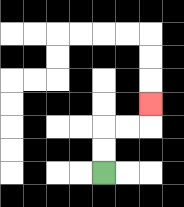{'start': '[4, 7]', 'end': '[6, 4]', 'path_directions': 'U,U,R,R,U', 'path_coordinates': '[[4, 7], [4, 6], [4, 5], [5, 5], [6, 5], [6, 4]]'}